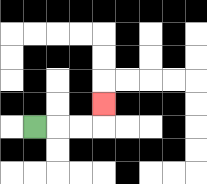{'start': '[1, 5]', 'end': '[4, 4]', 'path_directions': 'R,R,R,U', 'path_coordinates': '[[1, 5], [2, 5], [3, 5], [4, 5], [4, 4]]'}